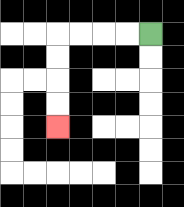{'start': '[6, 1]', 'end': '[2, 5]', 'path_directions': 'L,L,L,L,D,D,D,D', 'path_coordinates': '[[6, 1], [5, 1], [4, 1], [3, 1], [2, 1], [2, 2], [2, 3], [2, 4], [2, 5]]'}